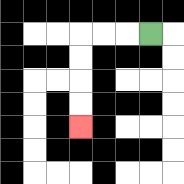{'start': '[6, 1]', 'end': '[3, 5]', 'path_directions': 'L,L,L,D,D,D,D', 'path_coordinates': '[[6, 1], [5, 1], [4, 1], [3, 1], [3, 2], [3, 3], [3, 4], [3, 5]]'}